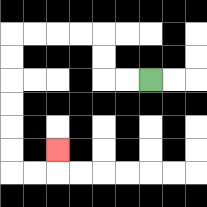{'start': '[6, 3]', 'end': '[2, 6]', 'path_directions': 'L,L,U,U,L,L,L,L,D,D,D,D,D,D,R,R,U', 'path_coordinates': '[[6, 3], [5, 3], [4, 3], [4, 2], [4, 1], [3, 1], [2, 1], [1, 1], [0, 1], [0, 2], [0, 3], [0, 4], [0, 5], [0, 6], [0, 7], [1, 7], [2, 7], [2, 6]]'}